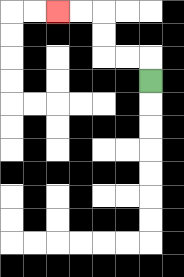{'start': '[6, 3]', 'end': '[2, 0]', 'path_directions': 'U,L,L,U,U,L,L', 'path_coordinates': '[[6, 3], [6, 2], [5, 2], [4, 2], [4, 1], [4, 0], [3, 0], [2, 0]]'}